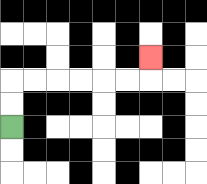{'start': '[0, 5]', 'end': '[6, 2]', 'path_directions': 'U,U,R,R,R,R,R,R,U', 'path_coordinates': '[[0, 5], [0, 4], [0, 3], [1, 3], [2, 3], [3, 3], [4, 3], [5, 3], [6, 3], [6, 2]]'}